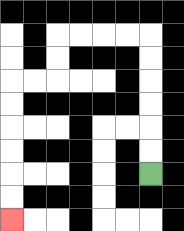{'start': '[6, 7]', 'end': '[0, 9]', 'path_directions': 'U,U,U,U,U,U,L,L,L,L,D,D,L,L,D,D,D,D,D,D', 'path_coordinates': '[[6, 7], [6, 6], [6, 5], [6, 4], [6, 3], [6, 2], [6, 1], [5, 1], [4, 1], [3, 1], [2, 1], [2, 2], [2, 3], [1, 3], [0, 3], [0, 4], [0, 5], [0, 6], [0, 7], [0, 8], [0, 9]]'}